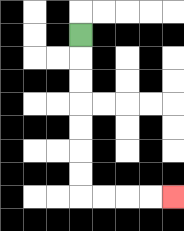{'start': '[3, 1]', 'end': '[7, 8]', 'path_directions': 'D,D,D,D,D,D,D,R,R,R,R', 'path_coordinates': '[[3, 1], [3, 2], [3, 3], [3, 4], [3, 5], [3, 6], [3, 7], [3, 8], [4, 8], [5, 8], [6, 8], [7, 8]]'}